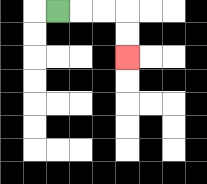{'start': '[2, 0]', 'end': '[5, 2]', 'path_directions': 'R,R,R,D,D', 'path_coordinates': '[[2, 0], [3, 0], [4, 0], [5, 0], [5, 1], [5, 2]]'}